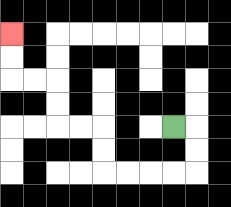{'start': '[7, 5]', 'end': '[0, 1]', 'path_directions': 'R,D,D,L,L,L,L,U,U,L,L,U,U,L,L,U,U', 'path_coordinates': '[[7, 5], [8, 5], [8, 6], [8, 7], [7, 7], [6, 7], [5, 7], [4, 7], [4, 6], [4, 5], [3, 5], [2, 5], [2, 4], [2, 3], [1, 3], [0, 3], [0, 2], [0, 1]]'}